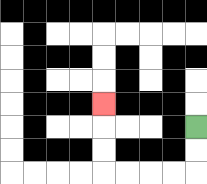{'start': '[8, 5]', 'end': '[4, 4]', 'path_directions': 'D,D,L,L,L,L,U,U,U', 'path_coordinates': '[[8, 5], [8, 6], [8, 7], [7, 7], [6, 7], [5, 7], [4, 7], [4, 6], [4, 5], [4, 4]]'}